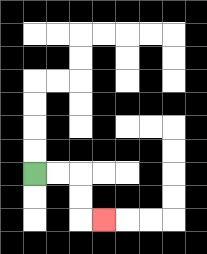{'start': '[1, 7]', 'end': '[4, 9]', 'path_directions': 'R,R,D,D,R', 'path_coordinates': '[[1, 7], [2, 7], [3, 7], [3, 8], [3, 9], [4, 9]]'}